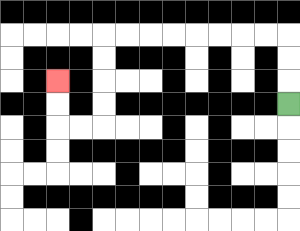{'start': '[12, 4]', 'end': '[2, 3]', 'path_directions': 'U,U,U,L,L,L,L,L,L,L,L,D,D,D,D,L,L,U,U', 'path_coordinates': '[[12, 4], [12, 3], [12, 2], [12, 1], [11, 1], [10, 1], [9, 1], [8, 1], [7, 1], [6, 1], [5, 1], [4, 1], [4, 2], [4, 3], [4, 4], [4, 5], [3, 5], [2, 5], [2, 4], [2, 3]]'}